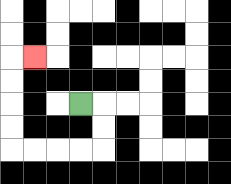{'start': '[3, 4]', 'end': '[1, 2]', 'path_directions': 'R,D,D,L,L,L,L,U,U,U,U,R', 'path_coordinates': '[[3, 4], [4, 4], [4, 5], [4, 6], [3, 6], [2, 6], [1, 6], [0, 6], [0, 5], [0, 4], [0, 3], [0, 2], [1, 2]]'}